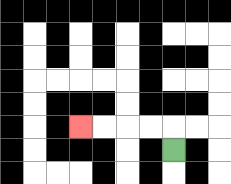{'start': '[7, 6]', 'end': '[3, 5]', 'path_directions': 'U,L,L,L,L', 'path_coordinates': '[[7, 6], [7, 5], [6, 5], [5, 5], [4, 5], [3, 5]]'}